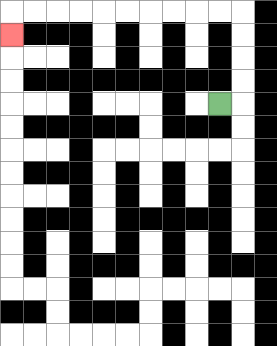{'start': '[9, 4]', 'end': '[0, 1]', 'path_directions': 'R,U,U,U,U,L,L,L,L,L,L,L,L,L,L,D', 'path_coordinates': '[[9, 4], [10, 4], [10, 3], [10, 2], [10, 1], [10, 0], [9, 0], [8, 0], [7, 0], [6, 0], [5, 0], [4, 0], [3, 0], [2, 0], [1, 0], [0, 0], [0, 1]]'}